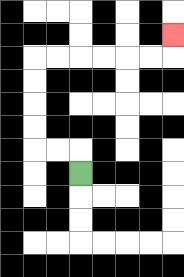{'start': '[3, 7]', 'end': '[7, 1]', 'path_directions': 'U,L,L,U,U,U,U,R,R,R,R,R,R,U', 'path_coordinates': '[[3, 7], [3, 6], [2, 6], [1, 6], [1, 5], [1, 4], [1, 3], [1, 2], [2, 2], [3, 2], [4, 2], [5, 2], [6, 2], [7, 2], [7, 1]]'}